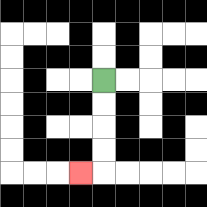{'start': '[4, 3]', 'end': '[3, 7]', 'path_directions': 'D,D,D,D,L', 'path_coordinates': '[[4, 3], [4, 4], [4, 5], [4, 6], [4, 7], [3, 7]]'}